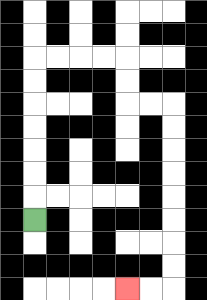{'start': '[1, 9]', 'end': '[5, 12]', 'path_directions': 'U,U,U,U,U,U,U,R,R,R,R,D,D,R,R,D,D,D,D,D,D,D,D,L,L', 'path_coordinates': '[[1, 9], [1, 8], [1, 7], [1, 6], [1, 5], [1, 4], [1, 3], [1, 2], [2, 2], [3, 2], [4, 2], [5, 2], [5, 3], [5, 4], [6, 4], [7, 4], [7, 5], [7, 6], [7, 7], [7, 8], [7, 9], [7, 10], [7, 11], [7, 12], [6, 12], [5, 12]]'}